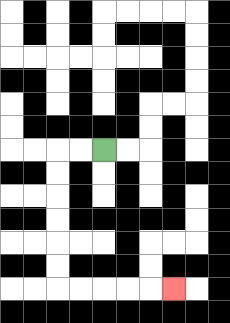{'start': '[4, 6]', 'end': '[7, 12]', 'path_directions': 'L,L,D,D,D,D,D,D,R,R,R,R,R', 'path_coordinates': '[[4, 6], [3, 6], [2, 6], [2, 7], [2, 8], [2, 9], [2, 10], [2, 11], [2, 12], [3, 12], [4, 12], [5, 12], [6, 12], [7, 12]]'}